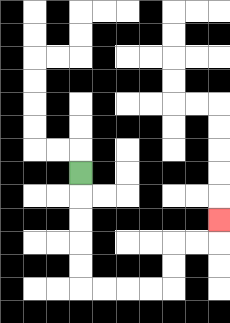{'start': '[3, 7]', 'end': '[9, 9]', 'path_directions': 'D,D,D,D,D,R,R,R,R,U,U,R,R,U', 'path_coordinates': '[[3, 7], [3, 8], [3, 9], [3, 10], [3, 11], [3, 12], [4, 12], [5, 12], [6, 12], [7, 12], [7, 11], [7, 10], [8, 10], [9, 10], [9, 9]]'}